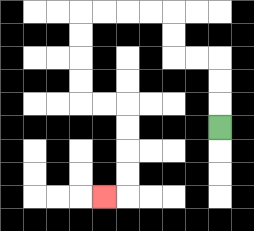{'start': '[9, 5]', 'end': '[4, 8]', 'path_directions': 'U,U,U,L,L,U,U,L,L,L,L,D,D,D,D,R,R,D,D,D,D,L', 'path_coordinates': '[[9, 5], [9, 4], [9, 3], [9, 2], [8, 2], [7, 2], [7, 1], [7, 0], [6, 0], [5, 0], [4, 0], [3, 0], [3, 1], [3, 2], [3, 3], [3, 4], [4, 4], [5, 4], [5, 5], [5, 6], [5, 7], [5, 8], [4, 8]]'}